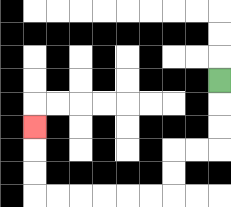{'start': '[9, 3]', 'end': '[1, 5]', 'path_directions': 'D,D,D,L,L,D,D,L,L,L,L,L,L,U,U,U', 'path_coordinates': '[[9, 3], [9, 4], [9, 5], [9, 6], [8, 6], [7, 6], [7, 7], [7, 8], [6, 8], [5, 8], [4, 8], [3, 8], [2, 8], [1, 8], [1, 7], [1, 6], [1, 5]]'}